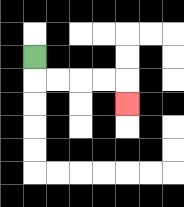{'start': '[1, 2]', 'end': '[5, 4]', 'path_directions': 'D,R,R,R,R,D', 'path_coordinates': '[[1, 2], [1, 3], [2, 3], [3, 3], [4, 3], [5, 3], [5, 4]]'}